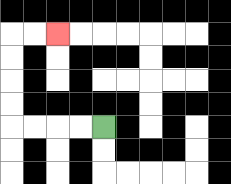{'start': '[4, 5]', 'end': '[2, 1]', 'path_directions': 'L,L,L,L,U,U,U,U,R,R', 'path_coordinates': '[[4, 5], [3, 5], [2, 5], [1, 5], [0, 5], [0, 4], [0, 3], [0, 2], [0, 1], [1, 1], [2, 1]]'}